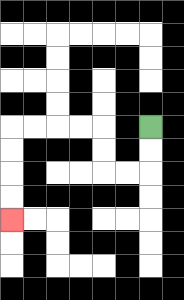{'start': '[6, 5]', 'end': '[0, 9]', 'path_directions': 'D,D,L,L,U,U,L,L,L,L,D,D,D,D', 'path_coordinates': '[[6, 5], [6, 6], [6, 7], [5, 7], [4, 7], [4, 6], [4, 5], [3, 5], [2, 5], [1, 5], [0, 5], [0, 6], [0, 7], [0, 8], [0, 9]]'}